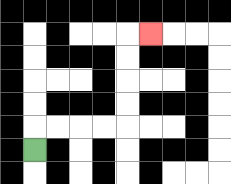{'start': '[1, 6]', 'end': '[6, 1]', 'path_directions': 'U,R,R,R,R,U,U,U,U,R', 'path_coordinates': '[[1, 6], [1, 5], [2, 5], [3, 5], [4, 5], [5, 5], [5, 4], [5, 3], [5, 2], [5, 1], [6, 1]]'}